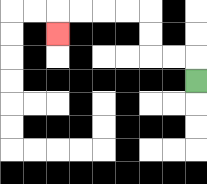{'start': '[8, 3]', 'end': '[2, 1]', 'path_directions': 'U,L,L,U,U,L,L,L,L,D', 'path_coordinates': '[[8, 3], [8, 2], [7, 2], [6, 2], [6, 1], [6, 0], [5, 0], [4, 0], [3, 0], [2, 0], [2, 1]]'}